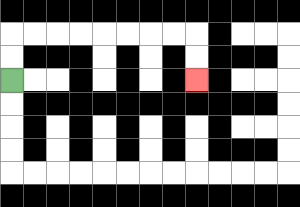{'start': '[0, 3]', 'end': '[8, 3]', 'path_directions': 'U,U,R,R,R,R,R,R,R,R,D,D', 'path_coordinates': '[[0, 3], [0, 2], [0, 1], [1, 1], [2, 1], [3, 1], [4, 1], [5, 1], [6, 1], [7, 1], [8, 1], [8, 2], [8, 3]]'}